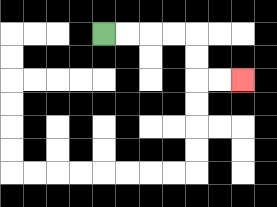{'start': '[4, 1]', 'end': '[10, 3]', 'path_directions': 'R,R,R,R,D,D,R,R', 'path_coordinates': '[[4, 1], [5, 1], [6, 1], [7, 1], [8, 1], [8, 2], [8, 3], [9, 3], [10, 3]]'}